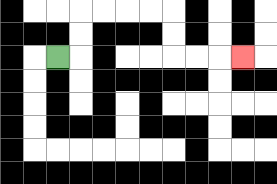{'start': '[2, 2]', 'end': '[10, 2]', 'path_directions': 'R,U,U,R,R,R,R,D,D,R,R,R', 'path_coordinates': '[[2, 2], [3, 2], [3, 1], [3, 0], [4, 0], [5, 0], [6, 0], [7, 0], [7, 1], [7, 2], [8, 2], [9, 2], [10, 2]]'}